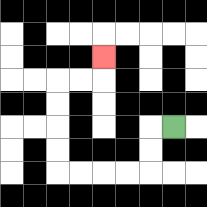{'start': '[7, 5]', 'end': '[4, 2]', 'path_directions': 'L,D,D,L,L,L,L,U,U,U,U,R,R,U', 'path_coordinates': '[[7, 5], [6, 5], [6, 6], [6, 7], [5, 7], [4, 7], [3, 7], [2, 7], [2, 6], [2, 5], [2, 4], [2, 3], [3, 3], [4, 3], [4, 2]]'}